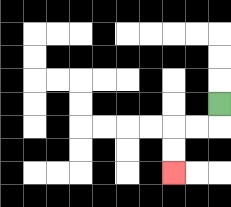{'start': '[9, 4]', 'end': '[7, 7]', 'path_directions': 'D,L,L,D,D', 'path_coordinates': '[[9, 4], [9, 5], [8, 5], [7, 5], [7, 6], [7, 7]]'}